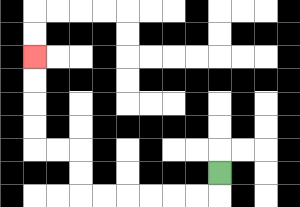{'start': '[9, 7]', 'end': '[1, 2]', 'path_directions': 'D,L,L,L,L,L,L,U,U,L,L,U,U,U,U', 'path_coordinates': '[[9, 7], [9, 8], [8, 8], [7, 8], [6, 8], [5, 8], [4, 8], [3, 8], [3, 7], [3, 6], [2, 6], [1, 6], [1, 5], [1, 4], [1, 3], [1, 2]]'}